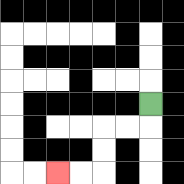{'start': '[6, 4]', 'end': '[2, 7]', 'path_directions': 'D,L,L,D,D,L,L', 'path_coordinates': '[[6, 4], [6, 5], [5, 5], [4, 5], [4, 6], [4, 7], [3, 7], [2, 7]]'}